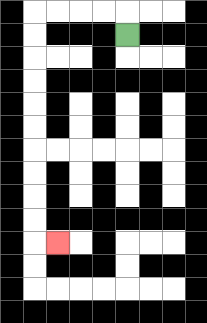{'start': '[5, 1]', 'end': '[2, 10]', 'path_directions': 'U,L,L,L,L,D,D,D,D,D,D,D,D,D,D,R', 'path_coordinates': '[[5, 1], [5, 0], [4, 0], [3, 0], [2, 0], [1, 0], [1, 1], [1, 2], [1, 3], [1, 4], [1, 5], [1, 6], [1, 7], [1, 8], [1, 9], [1, 10], [2, 10]]'}